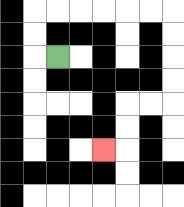{'start': '[2, 2]', 'end': '[4, 6]', 'path_directions': 'L,U,U,R,R,R,R,R,R,D,D,D,D,L,L,D,D,L', 'path_coordinates': '[[2, 2], [1, 2], [1, 1], [1, 0], [2, 0], [3, 0], [4, 0], [5, 0], [6, 0], [7, 0], [7, 1], [7, 2], [7, 3], [7, 4], [6, 4], [5, 4], [5, 5], [5, 6], [4, 6]]'}